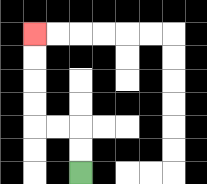{'start': '[3, 7]', 'end': '[1, 1]', 'path_directions': 'U,U,L,L,U,U,U,U', 'path_coordinates': '[[3, 7], [3, 6], [3, 5], [2, 5], [1, 5], [1, 4], [1, 3], [1, 2], [1, 1]]'}